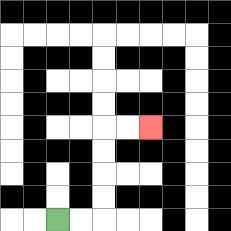{'start': '[2, 9]', 'end': '[6, 5]', 'path_directions': 'R,R,U,U,U,U,R,R', 'path_coordinates': '[[2, 9], [3, 9], [4, 9], [4, 8], [4, 7], [4, 6], [4, 5], [5, 5], [6, 5]]'}